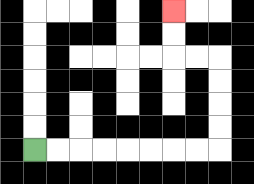{'start': '[1, 6]', 'end': '[7, 0]', 'path_directions': 'R,R,R,R,R,R,R,R,U,U,U,U,L,L,U,U', 'path_coordinates': '[[1, 6], [2, 6], [3, 6], [4, 6], [5, 6], [6, 6], [7, 6], [8, 6], [9, 6], [9, 5], [9, 4], [9, 3], [9, 2], [8, 2], [7, 2], [7, 1], [7, 0]]'}